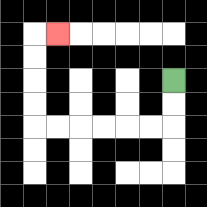{'start': '[7, 3]', 'end': '[2, 1]', 'path_directions': 'D,D,L,L,L,L,L,L,U,U,U,U,R', 'path_coordinates': '[[7, 3], [7, 4], [7, 5], [6, 5], [5, 5], [4, 5], [3, 5], [2, 5], [1, 5], [1, 4], [1, 3], [1, 2], [1, 1], [2, 1]]'}